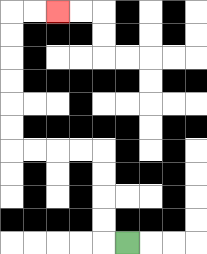{'start': '[5, 10]', 'end': '[2, 0]', 'path_directions': 'L,U,U,U,U,L,L,L,L,U,U,U,U,U,U,R,R', 'path_coordinates': '[[5, 10], [4, 10], [4, 9], [4, 8], [4, 7], [4, 6], [3, 6], [2, 6], [1, 6], [0, 6], [0, 5], [0, 4], [0, 3], [0, 2], [0, 1], [0, 0], [1, 0], [2, 0]]'}